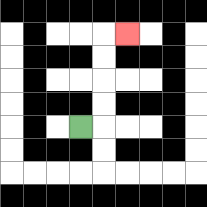{'start': '[3, 5]', 'end': '[5, 1]', 'path_directions': 'R,U,U,U,U,R', 'path_coordinates': '[[3, 5], [4, 5], [4, 4], [4, 3], [4, 2], [4, 1], [5, 1]]'}